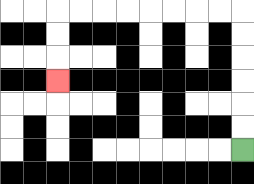{'start': '[10, 6]', 'end': '[2, 3]', 'path_directions': 'U,U,U,U,U,U,L,L,L,L,L,L,L,L,D,D,D', 'path_coordinates': '[[10, 6], [10, 5], [10, 4], [10, 3], [10, 2], [10, 1], [10, 0], [9, 0], [8, 0], [7, 0], [6, 0], [5, 0], [4, 0], [3, 0], [2, 0], [2, 1], [2, 2], [2, 3]]'}